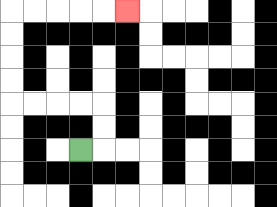{'start': '[3, 6]', 'end': '[5, 0]', 'path_directions': 'R,U,U,L,L,L,L,U,U,U,U,R,R,R,R,R', 'path_coordinates': '[[3, 6], [4, 6], [4, 5], [4, 4], [3, 4], [2, 4], [1, 4], [0, 4], [0, 3], [0, 2], [0, 1], [0, 0], [1, 0], [2, 0], [3, 0], [4, 0], [5, 0]]'}